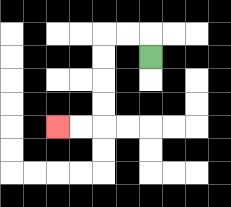{'start': '[6, 2]', 'end': '[2, 5]', 'path_directions': 'U,L,L,D,D,D,D,L,L', 'path_coordinates': '[[6, 2], [6, 1], [5, 1], [4, 1], [4, 2], [4, 3], [4, 4], [4, 5], [3, 5], [2, 5]]'}